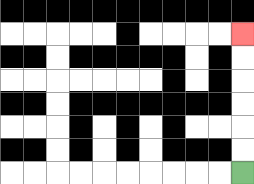{'start': '[10, 7]', 'end': '[10, 1]', 'path_directions': 'U,U,U,U,U,U', 'path_coordinates': '[[10, 7], [10, 6], [10, 5], [10, 4], [10, 3], [10, 2], [10, 1]]'}